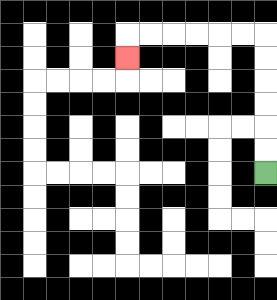{'start': '[11, 7]', 'end': '[5, 2]', 'path_directions': 'U,U,U,U,U,U,L,L,L,L,L,L,D', 'path_coordinates': '[[11, 7], [11, 6], [11, 5], [11, 4], [11, 3], [11, 2], [11, 1], [10, 1], [9, 1], [8, 1], [7, 1], [6, 1], [5, 1], [5, 2]]'}